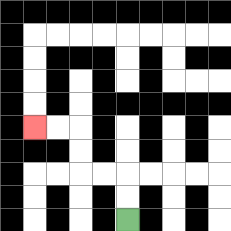{'start': '[5, 9]', 'end': '[1, 5]', 'path_directions': 'U,U,L,L,U,U,L,L', 'path_coordinates': '[[5, 9], [5, 8], [5, 7], [4, 7], [3, 7], [3, 6], [3, 5], [2, 5], [1, 5]]'}